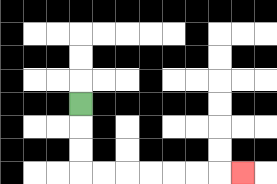{'start': '[3, 4]', 'end': '[10, 7]', 'path_directions': 'D,D,D,R,R,R,R,R,R,R', 'path_coordinates': '[[3, 4], [3, 5], [3, 6], [3, 7], [4, 7], [5, 7], [6, 7], [7, 7], [8, 7], [9, 7], [10, 7]]'}